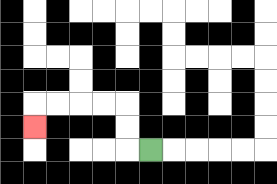{'start': '[6, 6]', 'end': '[1, 5]', 'path_directions': 'L,U,U,L,L,L,L,D', 'path_coordinates': '[[6, 6], [5, 6], [5, 5], [5, 4], [4, 4], [3, 4], [2, 4], [1, 4], [1, 5]]'}